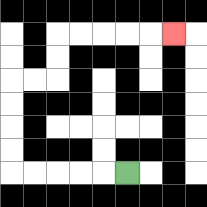{'start': '[5, 7]', 'end': '[7, 1]', 'path_directions': 'L,L,L,L,L,U,U,U,U,R,R,U,U,R,R,R,R,R', 'path_coordinates': '[[5, 7], [4, 7], [3, 7], [2, 7], [1, 7], [0, 7], [0, 6], [0, 5], [0, 4], [0, 3], [1, 3], [2, 3], [2, 2], [2, 1], [3, 1], [4, 1], [5, 1], [6, 1], [7, 1]]'}